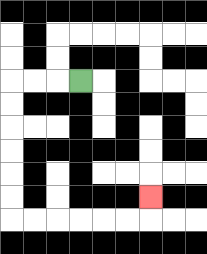{'start': '[3, 3]', 'end': '[6, 8]', 'path_directions': 'L,L,L,D,D,D,D,D,D,R,R,R,R,R,R,U', 'path_coordinates': '[[3, 3], [2, 3], [1, 3], [0, 3], [0, 4], [0, 5], [0, 6], [0, 7], [0, 8], [0, 9], [1, 9], [2, 9], [3, 9], [4, 9], [5, 9], [6, 9], [6, 8]]'}